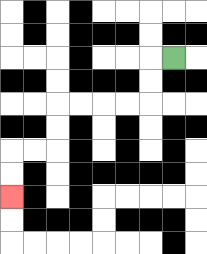{'start': '[7, 2]', 'end': '[0, 8]', 'path_directions': 'L,D,D,L,L,L,L,D,D,L,L,D,D', 'path_coordinates': '[[7, 2], [6, 2], [6, 3], [6, 4], [5, 4], [4, 4], [3, 4], [2, 4], [2, 5], [2, 6], [1, 6], [0, 6], [0, 7], [0, 8]]'}